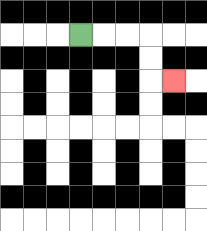{'start': '[3, 1]', 'end': '[7, 3]', 'path_directions': 'R,R,R,D,D,R', 'path_coordinates': '[[3, 1], [4, 1], [5, 1], [6, 1], [6, 2], [6, 3], [7, 3]]'}